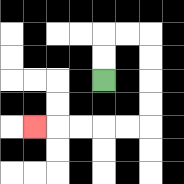{'start': '[4, 3]', 'end': '[1, 5]', 'path_directions': 'U,U,R,R,D,D,D,D,L,L,L,L,L', 'path_coordinates': '[[4, 3], [4, 2], [4, 1], [5, 1], [6, 1], [6, 2], [6, 3], [6, 4], [6, 5], [5, 5], [4, 5], [3, 5], [2, 5], [1, 5]]'}